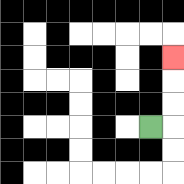{'start': '[6, 5]', 'end': '[7, 2]', 'path_directions': 'R,U,U,U', 'path_coordinates': '[[6, 5], [7, 5], [7, 4], [7, 3], [7, 2]]'}